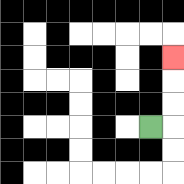{'start': '[6, 5]', 'end': '[7, 2]', 'path_directions': 'R,U,U,U', 'path_coordinates': '[[6, 5], [7, 5], [7, 4], [7, 3], [7, 2]]'}